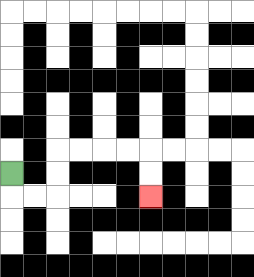{'start': '[0, 7]', 'end': '[6, 8]', 'path_directions': 'D,R,R,U,U,R,R,R,R,D,D', 'path_coordinates': '[[0, 7], [0, 8], [1, 8], [2, 8], [2, 7], [2, 6], [3, 6], [4, 6], [5, 6], [6, 6], [6, 7], [6, 8]]'}